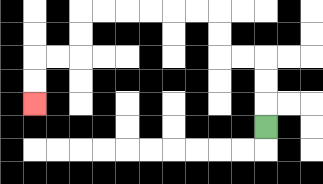{'start': '[11, 5]', 'end': '[1, 4]', 'path_directions': 'U,U,U,L,L,U,U,L,L,L,L,L,L,D,D,L,L,D,D', 'path_coordinates': '[[11, 5], [11, 4], [11, 3], [11, 2], [10, 2], [9, 2], [9, 1], [9, 0], [8, 0], [7, 0], [6, 0], [5, 0], [4, 0], [3, 0], [3, 1], [3, 2], [2, 2], [1, 2], [1, 3], [1, 4]]'}